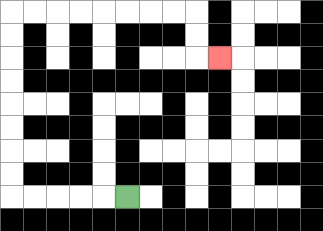{'start': '[5, 8]', 'end': '[9, 2]', 'path_directions': 'L,L,L,L,L,U,U,U,U,U,U,U,U,R,R,R,R,R,R,R,R,D,D,R', 'path_coordinates': '[[5, 8], [4, 8], [3, 8], [2, 8], [1, 8], [0, 8], [0, 7], [0, 6], [0, 5], [0, 4], [0, 3], [0, 2], [0, 1], [0, 0], [1, 0], [2, 0], [3, 0], [4, 0], [5, 0], [6, 0], [7, 0], [8, 0], [8, 1], [8, 2], [9, 2]]'}